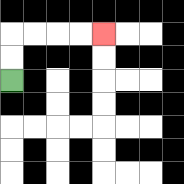{'start': '[0, 3]', 'end': '[4, 1]', 'path_directions': 'U,U,R,R,R,R', 'path_coordinates': '[[0, 3], [0, 2], [0, 1], [1, 1], [2, 1], [3, 1], [4, 1]]'}